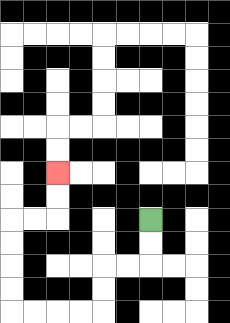{'start': '[6, 9]', 'end': '[2, 7]', 'path_directions': 'D,D,L,L,D,D,L,L,L,L,U,U,U,U,R,R,U,U', 'path_coordinates': '[[6, 9], [6, 10], [6, 11], [5, 11], [4, 11], [4, 12], [4, 13], [3, 13], [2, 13], [1, 13], [0, 13], [0, 12], [0, 11], [0, 10], [0, 9], [1, 9], [2, 9], [2, 8], [2, 7]]'}